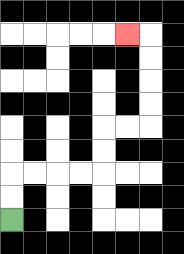{'start': '[0, 9]', 'end': '[5, 1]', 'path_directions': 'U,U,R,R,R,R,U,U,R,R,U,U,U,U,L', 'path_coordinates': '[[0, 9], [0, 8], [0, 7], [1, 7], [2, 7], [3, 7], [4, 7], [4, 6], [4, 5], [5, 5], [6, 5], [6, 4], [6, 3], [6, 2], [6, 1], [5, 1]]'}